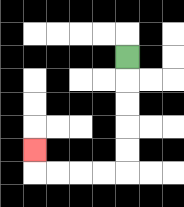{'start': '[5, 2]', 'end': '[1, 6]', 'path_directions': 'D,D,D,D,D,L,L,L,L,U', 'path_coordinates': '[[5, 2], [5, 3], [5, 4], [5, 5], [5, 6], [5, 7], [4, 7], [3, 7], [2, 7], [1, 7], [1, 6]]'}